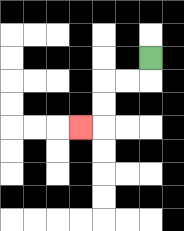{'start': '[6, 2]', 'end': '[3, 5]', 'path_directions': 'D,L,L,D,D,L', 'path_coordinates': '[[6, 2], [6, 3], [5, 3], [4, 3], [4, 4], [4, 5], [3, 5]]'}